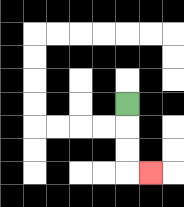{'start': '[5, 4]', 'end': '[6, 7]', 'path_directions': 'D,D,D,R', 'path_coordinates': '[[5, 4], [5, 5], [5, 6], [5, 7], [6, 7]]'}